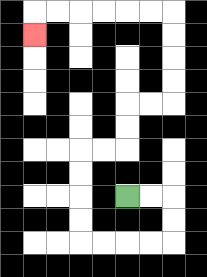{'start': '[5, 8]', 'end': '[1, 1]', 'path_directions': 'R,R,D,D,L,L,L,L,U,U,U,U,R,R,U,U,R,R,U,U,U,U,L,L,L,L,L,L,D', 'path_coordinates': '[[5, 8], [6, 8], [7, 8], [7, 9], [7, 10], [6, 10], [5, 10], [4, 10], [3, 10], [3, 9], [3, 8], [3, 7], [3, 6], [4, 6], [5, 6], [5, 5], [5, 4], [6, 4], [7, 4], [7, 3], [7, 2], [7, 1], [7, 0], [6, 0], [5, 0], [4, 0], [3, 0], [2, 0], [1, 0], [1, 1]]'}